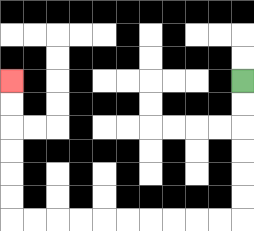{'start': '[10, 3]', 'end': '[0, 3]', 'path_directions': 'D,D,D,D,D,D,L,L,L,L,L,L,L,L,L,L,U,U,U,U,U,U', 'path_coordinates': '[[10, 3], [10, 4], [10, 5], [10, 6], [10, 7], [10, 8], [10, 9], [9, 9], [8, 9], [7, 9], [6, 9], [5, 9], [4, 9], [3, 9], [2, 9], [1, 9], [0, 9], [0, 8], [0, 7], [0, 6], [0, 5], [0, 4], [0, 3]]'}